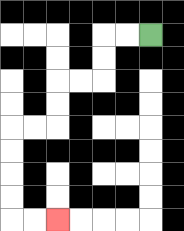{'start': '[6, 1]', 'end': '[2, 9]', 'path_directions': 'L,L,D,D,L,L,D,D,L,L,D,D,D,D,R,R', 'path_coordinates': '[[6, 1], [5, 1], [4, 1], [4, 2], [4, 3], [3, 3], [2, 3], [2, 4], [2, 5], [1, 5], [0, 5], [0, 6], [0, 7], [0, 8], [0, 9], [1, 9], [2, 9]]'}